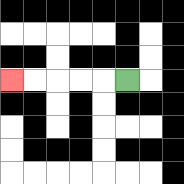{'start': '[5, 3]', 'end': '[0, 3]', 'path_directions': 'L,L,L,L,L', 'path_coordinates': '[[5, 3], [4, 3], [3, 3], [2, 3], [1, 3], [0, 3]]'}